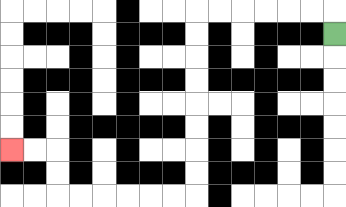{'start': '[14, 1]', 'end': '[0, 6]', 'path_directions': 'U,L,L,L,L,L,L,D,D,D,D,D,D,D,D,L,L,L,L,L,L,U,U,L,L', 'path_coordinates': '[[14, 1], [14, 0], [13, 0], [12, 0], [11, 0], [10, 0], [9, 0], [8, 0], [8, 1], [8, 2], [8, 3], [8, 4], [8, 5], [8, 6], [8, 7], [8, 8], [7, 8], [6, 8], [5, 8], [4, 8], [3, 8], [2, 8], [2, 7], [2, 6], [1, 6], [0, 6]]'}